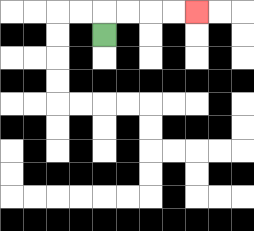{'start': '[4, 1]', 'end': '[8, 0]', 'path_directions': 'U,R,R,R,R', 'path_coordinates': '[[4, 1], [4, 0], [5, 0], [6, 0], [7, 0], [8, 0]]'}